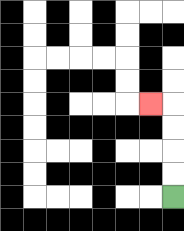{'start': '[7, 8]', 'end': '[6, 4]', 'path_directions': 'U,U,U,U,L', 'path_coordinates': '[[7, 8], [7, 7], [7, 6], [7, 5], [7, 4], [6, 4]]'}